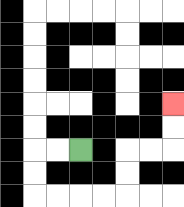{'start': '[3, 6]', 'end': '[7, 4]', 'path_directions': 'L,L,D,D,R,R,R,R,U,U,R,R,U,U', 'path_coordinates': '[[3, 6], [2, 6], [1, 6], [1, 7], [1, 8], [2, 8], [3, 8], [4, 8], [5, 8], [5, 7], [5, 6], [6, 6], [7, 6], [7, 5], [7, 4]]'}